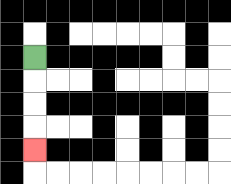{'start': '[1, 2]', 'end': '[1, 6]', 'path_directions': 'D,D,D,D', 'path_coordinates': '[[1, 2], [1, 3], [1, 4], [1, 5], [1, 6]]'}